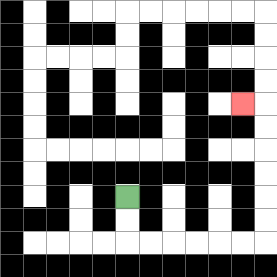{'start': '[5, 8]', 'end': '[10, 4]', 'path_directions': 'D,D,R,R,R,R,R,R,U,U,U,U,U,U,L', 'path_coordinates': '[[5, 8], [5, 9], [5, 10], [6, 10], [7, 10], [8, 10], [9, 10], [10, 10], [11, 10], [11, 9], [11, 8], [11, 7], [11, 6], [11, 5], [11, 4], [10, 4]]'}